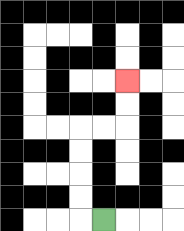{'start': '[4, 9]', 'end': '[5, 3]', 'path_directions': 'L,U,U,U,U,R,R,U,U', 'path_coordinates': '[[4, 9], [3, 9], [3, 8], [3, 7], [3, 6], [3, 5], [4, 5], [5, 5], [5, 4], [5, 3]]'}